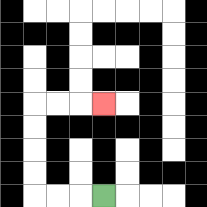{'start': '[4, 8]', 'end': '[4, 4]', 'path_directions': 'L,L,L,U,U,U,U,R,R,R', 'path_coordinates': '[[4, 8], [3, 8], [2, 8], [1, 8], [1, 7], [1, 6], [1, 5], [1, 4], [2, 4], [3, 4], [4, 4]]'}